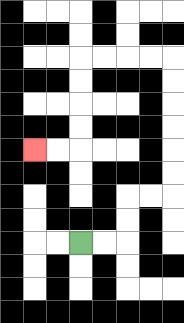{'start': '[3, 10]', 'end': '[1, 6]', 'path_directions': 'R,R,U,U,R,R,U,U,U,U,U,U,L,L,L,L,D,D,D,D,L,L', 'path_coordinates': '[[3, 10], [4, 10], [5, 10], [5, 9], [5, 8], [6, 8], [7, 8], [7, 7], [7, 6], [7, 5], [7, 4], [7, 3], [7, 2], [6, 2], [5, 2], [4, 2], [3, 2], [3, 3], [3, 4], [3, 5], [3, 6], [2, 6], [1, 6]]'}